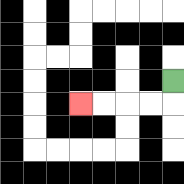{'start': '[7, 3]', 'end': '[3, 4]', 'path_directions': 'D,L,L,L,L', 'path_coordinates': '[[7, 3], [7, 4], [6, 4], [5, 4], [4, 4], [3, 4]]'}